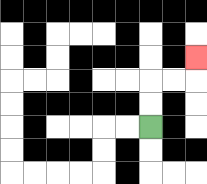{'start': '[6, 5]', 'end': '[8, 2]', 'path_directions': 'U,U,R,R,U', 'path_coordinates': '[[6, 5], [6, 4], [6, 3], [7, 3], [8, 3], [8, 2]]'}